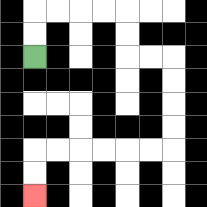{'start': '[1, 2]', 'end': '[1, 8]', 'path_directions': 'U,U,R,R,R,R,D,D,R,R,D,D,D,D,L,L,L,L,L,L,D,D', 'path_coordinates': '[[1, 2], [1, 1], [1, 0], [2, 0], [3, 0], [4, 0], [5, 0], [5, 1], [5, 2], [6, 2], [7, 2], [7, 3], [7, 4], [7, 5], [7, 6], [6, 6], [5, 6], [4, 6], [3, 6], [2, 6], [1, 6], [1, 7], [1, 8]]'}